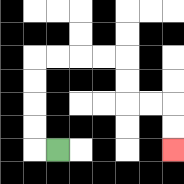{'start': '[2, 6]', 'end': '[7, 6]', 'path_directions': 'L,U,U,U,U,R,R,R,R,D,D,R,R,D,D', 'path_coordinates': '[[2, 6], [1, 6], [1, 5], [1, 4], [1, 3], [1, 2], [2, 2], [3, 2], [4, 2], [5, 2], [5, 3], [5, 4], [6, 4], [7, 4], [7, 5], [7, 6]]'}